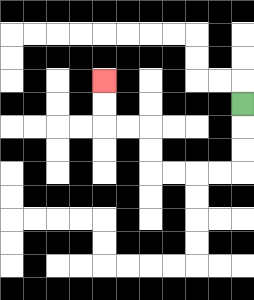{'start': '[10, 4]', 'end': '[4, 3]', 'path_directions': 'D,D,D,L,L,L,L,U,U,L,L,U,U', 'path_coordinates': '[[10, 4], [10, 5], [10, 6], [10, 7], [9, 7], [8, 7], [7, 7], [6, 7], [6, 6], [6, 5], [5, 5], [4, 5], [4, 4], [4, 3]]'}